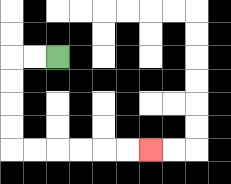{'start': '[2, 2]', 'end': '[6, 6]', 'path_directions': 'L,L,D,D,D,D,R,R,R,R,R,R', 'path_coordinates': '[[2, 2], [1, 2], [0, 2], [0, 3], [0, 4], [0, 5], [0, 6], [1, 6], [2, 6], [3, 6], [4, 6], [5, 6], [6, 6]]'}